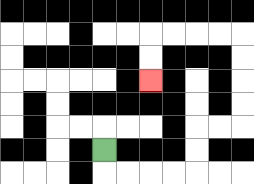{'start': '[4, 6]', 'end': '[6, 3]', 'path_directions': 'D,R,R,R,R,U,U,R,R,U,U,U,U,L,L,L,L,D,D', 'path_coordinates': '[[4, 6], [4, 7], [5, 7], [6, 7], [7, 7], [8, 7], [8, 6], [8, 5], [9, 5], [10, 5], [10, 4], [10, 3], [10, 2], [10, 1], [9, 1], [8, 1], [7, 1], [6, 1], [6, 2], [6, 3]]'}